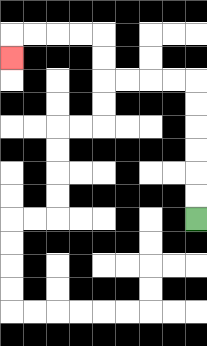{'start': '[8, 9]', 'end': '[0, 2]', 'path_directions': 'U,U,U,U,U,U,L,L,L,L,U,U,L,L,L,L,D', 'path_coordinates': '[[8, 9], [8, 8], [8, 7], [8, 6], [8, 5], [8, 4], [8, 3], [7, 3], [6, 3], [5, 3], [4, 3], [4, 2], [4, 1], [3, 1], [2, 1], [1, 1], [0, 1], [0, 2]]'}